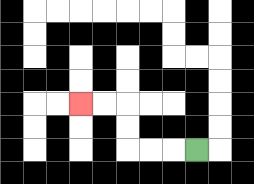{'start': '[8, 6]', 'end': '[3, 4]', 'path_directions': 'L,L,L,U,U,L,L', 'path_coordinates': '[[8, 6], [7, 6], [6, 6], [5, 6], [5, 5], [5, 4], [4, 4], [3, 4]]'}